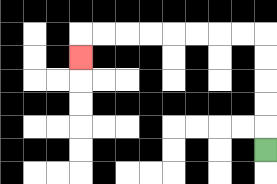{'start': '[11, 6]', 'end': '[3, 2]', 'path_directions': 'U,U,U,U,U,L,L,L,L,L,L,L,L,D', 'path_coordinates': '[[11, 6], [11, 5], [11, 4], [11, 3], [11, 2], [11, 1], [10, 1], [9, 1], [8, 1], [7, 1], [6, 1], [5, 1], [4, 1], [3, 1], [3, 2]]'}